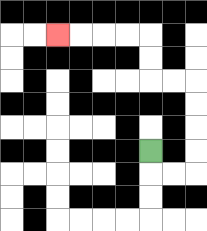{'start': '[6, 6]', 'end': '[2, 1]', 'path_directions': 'D,R,R,U,U,U,U,L,L,U,U,L,L,L,L', 'path_coordinates': '[[6, 6], [6, 7], [7, 7], [8, 7], [8, 6], [8, 5], [8, 4], [8, 3], [7, 3], [6, 3], [6, 2], [6, 1], [5, 1], [4, 1], [3, 1], [2, 1]]'}